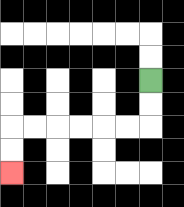{'start': '[6, 3]', 'end': '[0, 7]', 'path_directions': 'D,D,L,L,L,L,L,L,D,D', 'path_coordinates': '[[6, 3], [6, 4], [6, 5], [5, 5], [4, 5], [3, 5], [2, 5], [1, 5], [0, 5], [0, 6], [0, 7]]'}